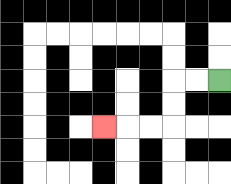{'start': '[9, 3]', 'end': '[4, 5]', 'path_directions': 'L,L,D,D,L,L,L', 'path_coordinates': '[[9, 3], [8, 3], [7, 3], [7, 4], [7, 5], [6, 5], [5, 5], [4, 5]]'}